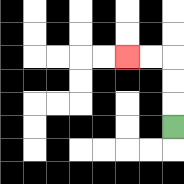{'start': '[7, 5]', 'end': '[5, 2]', 'path_directions': 'U,U,U,L,L', 'path_coordinates': '[[7, 5], [7, 4], [7, 3], [7, 2], [6, 2], [5, 2]]'}